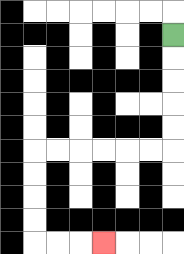{'start': '[7, 1]', 'end': '[4, 10]', 'path_directions': 'D,D,D,D,D,L,L,L,L,L,L,D,D,D,D,R,R,R', 'path_coordinates': '[[7, 1], [7, 2], [7, 3], [7, 4], [7, 5], [7, 6], [6, 6], [5, 6], [4, 6], [3, 6], [2, 6], [1, 6], [1, 7], [1, 8], [1, 9], [1, 10], [2, 10], [3, 10], [4, 10]]'}